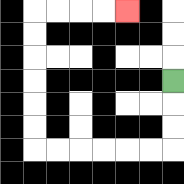{'start': '[7, 3]', 'end': '[5, 0]', 'path_directions': 'D,D,D,L,L,L,L,L,L,U,U,U,U,U,U,R,R,R,R', 'path_coordinates': '[[7, 3], [7, 4], [7, 5], [7, 6], [6, 6], [5, 6], [4, 6], [3, 6], [2, 6], [1, 6], [1, 5], [1, 4], [1, 3], [1, 2], [1, 1], [1, 0], [2, 0], [3, 0], [4, 0], [5, 0]]'}